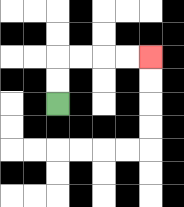{'start': '[2, 4]', 'end': '[6, 2]', 'path_directions': 'U,U,R,R,R,R', 'path_coordinates': '[[2, 4], [2, 3], [2, 2], [3, 2], [4, 2], [5, 2], [6, 2]]'}